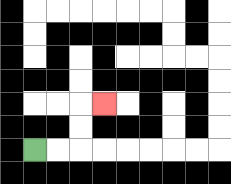{'start': '[1, 6]', 'end': '[4, 4]', 'path_directions': 'R,R,U,U,R', 'path_coordinates': '[[1, 6], [2, 6], [3, 6], [3, 5], [3, 4], [4, 4]]'}